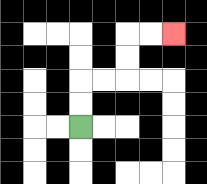{'start': '[3, 5]', 'end': '[7, 1]', 'path_directions': 'U,U,R,R,U,U,R,R', 'path_coordinates': '[[3, 5], [3, 4], [3, 3], [4, 3], [5, 3], [5, 2], [5, 1], [6, 1], [7, 1]]'}